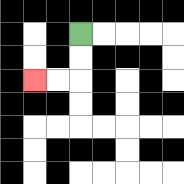{'start': '[3, 1]', 'end': '[1, 3]', 'path_directions': 'D,D,L,L', 'path_coordinates': '[[3, 1], [3, 2], [3, 3], [2, 3], [1, 3]]'}